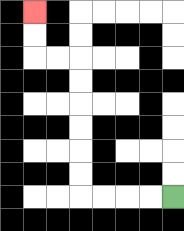{'start': '[7, 8]', 'end': '[1, 0]', 'path_directions': 'L,L,L,L,U,U,U,U,U,U,L,L,U,U', 'path_coordinates': '[[7, 8], [6, 8], [5, 8], [4, 8], [3, 8], [3, 7], [3, 6], [3, 5], [3, 4], [3, 3], [3, 2], [2, 2], [1, 2], [1, 1], [1, 0]]'}